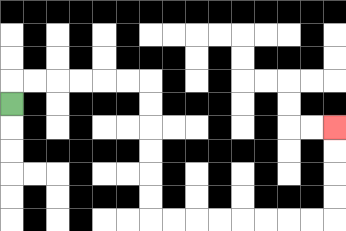{'start': '[0, 4]', 'end': '[14, 5]', 'path_directions': 'U,R,R,R,R,R,R,D,D,D,D,D,D,R,R,R,R,R,R,R,R,U,U,U,U', 'path_coordinates': '[[0, 4], [0, 3], [1, 3], [2, 3], [3, 3], [4, 3], [5, 3], [6, 3], [6, 4], [6, 5], [6, 6], [6, 7], [6, 8], [6, 9], [7, 9], [8, 9], [9, 9], [10, 9], [11, 9], [12, 9], [13, 9], [14, 9], [14, 8], [14, 7], [14, 6], [14, 5]]'}